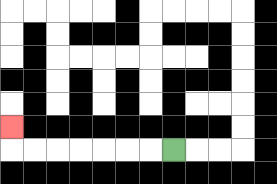{'start': '[7, 6]', 'end': '[0, 5]', 'path_directions': 'L,L,L,L,L,L,L,U', 'path_coordinates': '[[7, 6], [6, 6], [5, 6], [4, 6], [3, 6], [2, 6], [1, 6], [0, 6], [0, 5]]'}